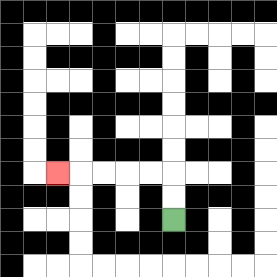{'start': '[7, 9]', 'end': '[2, 7]', 'path_directions': 'U,U,L,L,L,L,L', 'path_coordinates': '[[7, 9], [7, 8], [7, 7], [6, 7], [5, 7], [4, 7], [3, 7], [2, 7]]'}